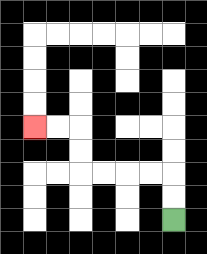{'start': '[7, 9]', 'end': '[1, 5]', 'path_directions': 'U,U,L,L,L,L,U,U,L,L', 'path_coordinates': '[[7, 9], [7, 8], [7, 7], [6, 7], [5, 7], [4, 7], [3, 7], [3, 6], [3, 5], [2, 5], [1, 5]]'}